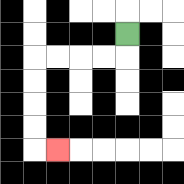{'start': '[5, 1]', 'end': '[2, 6]', 'path_directions': 'D,L,L,L,L,D,D,D,D,R', 'path_coordinates': '[[5, 1], [5, 2], [4, 2], [3, 2], [2, 2], [1, 2], [1, 3], [1, 4], [1, 5], [1, 6], [2, 6]]'}